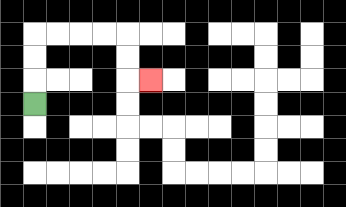{'start': '[1, 4]', 'end': '[6, 3]', 'path_directions': 'U,U,U,R,R,R,R,D,D,R', 'path_coordinates': '[[1, 4], [1, 3], [1, 2], [1, 1], [2, 1], [3, 1], [4, 1], [5, 1], [5, 2], [5, 3], [6, 3]]'}